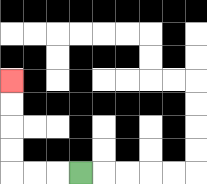{'start': '[3, 7]', 'end': '[0, 3]', 'path_directions': 'L,L,L,U,U,U,U', 'path_coordinates': '[[3, 7], [2, 7], [1, 7], [0, 7], [0, 6], [0, 5], [0, 4], [0, 3]]'}